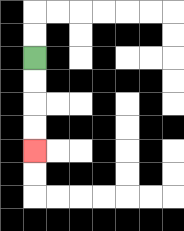{'start': '[1, 2]', 'end': '[1, 6]', 'path_directions': 'D,D,D,D', 'path_coordinates': '[[1, 2], [1, 3], [1, 4], [1, 5], [1, 6]]'}